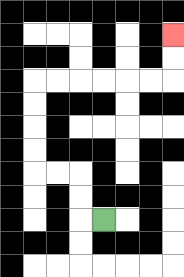{'start': '[4, 9]', 'end': '[7, 1]', 'path_directions': 'L,U,U,L,L,U,U,U,U,R,R,R,R,R,R,U,U', 'path_coordinates': '[[4, 9], [3, 9], [3, 8], [3, 7], [2, 7], [1, 7], [1, 6], [1, 5], [1, 4], [1, 3], [2, 3], [3, 3], [4, 3], [5, 3], [6, 3], [7, 3], [7, 2], [7, 1]]'}